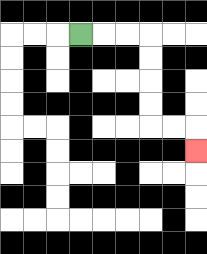{'start': '[3, 1]', 'end': '[8, 6]', 'path_directions': 'R,R,R,D,D,D,D,R,R,D', 'path_coordinates': '[[3, 1], [4, 1], [5, 1], [6, 1], [6, 2], [6, 3], [6, 4], [6, 5], [7, 5], [8, 5], [8, 6]]'}